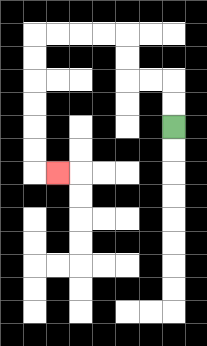{'start': '[7, 5]', 'end': '[2, 7]', 'path_directions': 'U,U,L,L,U,U,L,L,L,L,D,D,D,D,D,D,R', 'path_coordinates': '[[7, 5], [7, 4], [7, 3], [6, 3], [5, 3], [5, 2], [5, 1], [4, 1], [3, 1], [2, 1], [1, 1], [1, 2], [1, 3], [1, 4], [1, 5], [1, 6], [1, 7], [2, 7]]'}